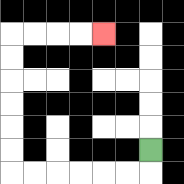{'start': '[6, 6]', 'end': '[4, 1]', 'path_directions': 'D,L,L,L,L,L,L,U,U,U,U,U,U,R,R,R,R', 'path_coordinates': '[[6, 6], [6, 7], [5, 7], [4, 7], [3, 7], [2, 7], [1, 7], [0, 7], [0, 6], [0, 5], [0, 4], [0, 3], [0, 2], [0, 1], [1, 1], [2, 1], [3, 1], [4, 1]]'}